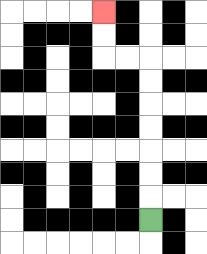{'start': '[6, 9]', 'end': '[4, 0]', 'path_directions': 'U,U,U,U,U,U,U,L,L,U,U', 'path_coordinates': '[[6, 9], [6, 8], [6, 7], [6, 6], [6, 5], [6, 4], [6, 3], [6, 2], [5, 2], [4, 2], [4, 1], [4, 0]]'}